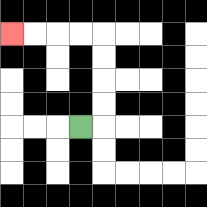{'start': '[3, 5]', 'end': '[0, 1]', 'path_directions': 'R,U,U,U,U,L,L,L,L', 'path_coordinates': '[[3, 5], [4, 5], [4, 4], [4, 3], [4, 2], [4, 1], [3, 1], [2, 1], [1, 1], [0, 1]]'}